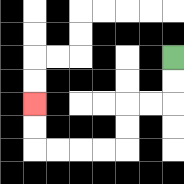{'start': '[7, 2]', 'end': '[1, 4]', 'path_directions': 'D,D,L,L,D,D,L,L,L,L,U,U', 'path_coordinates': '[[7, 2], [7, 3], [7, 4], [6, 4], [5, 4], [5, 5], [5, 6], [4, 6], [3, 6], [2, 6], [1, 6], [1, 5], [1, 4]]'}